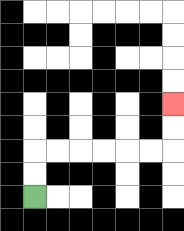{'start': '[1, 8]', 'end': '[7, 4]', 'path_directions': 'U,U,R,R,R,R,R,R,U,U', 'path_coordinates': '[[1, 8], [1, 7], [1, 6], [2, 6], [3, 6], [4, 6], [5, 6], [6, 6], [7, 6], [7, 5], [7, 4]]'}